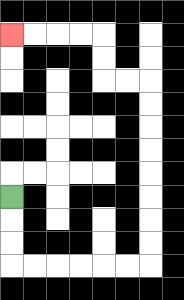{'start': '[0, 8]', 'end': '[0, 1]', 'path_directions': 'D,D,D,R,R,R,R,R,R,U,U,U,U,U,U,U,U,L,L,U,U,L,L,L,L', 'path_coordinates': '[[0, 8], [0, 9], [0, 10], [0, 11], [1, 11], [2, 11], [3, 11], [4, 11], [5, 11], [6, 11], [6, 10], [6, 9], [6, 8], [6, 7], [6, 6], [6, 5], [6, 4], [6, 3], [5, 3], [4, 3], [4, 2], [4, 1], [3, 1], [2, 1], [1, 1], [0, 1]]'}